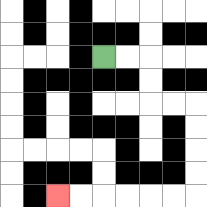{'start': '[4, 2]', 'end': '[2, 8]', 'path_directions': 'R,R,D,D,R,R,D,D,D,D,L,L,L,L,L,L', 'path_coordinates': '[[4, 2], [5, 2], [6, 2], [6, 3], [6, 4], [7, 4], [8, 4], [8, 5], [8, 6], [8, 7], [8, 8], [7, 8], [6, 8], [5, 8], [4, 8], [3, 8], [2, 8]]'}